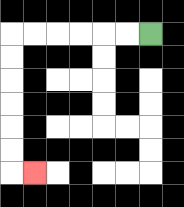{'start': '[6, 1]', 'end': '[1, 7]', 'path_directions': 'L,L,L,L,L,L,D,D,D,D,D,D,R', 'path_coordinates': '[[6, 1], [5, 1], [4, 1], [3, 1], [2, 1], [1, 1], [0, 1], [0, 2], [0, 3], [0, 4], [0, 5], [0, 6], [0, 7], [1, 7]]'}